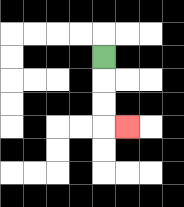{'start': '[4, 2]', 'end': '[5, 5]', 'path_directions': 'D,D,D,R', 'path_coordinates': '[[4, 2], [4, 3], [4, 4], [4, 5], [5, 5]]'}